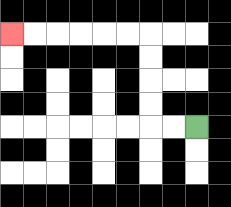{'start': '[8, 5]', 'end': '[0, 1]', 'path_directions': 'L,L,U,U,U,U,L,L,L,L,L,L', 'path_coordinates': '[[8, 5], [7, 5], [6, 5], [6, 4], [6, 3], [6, 2], [6, 1], [5, 1], [4, 1], [3, 1], [2, 1], [1, 1], [0, 1]]'}